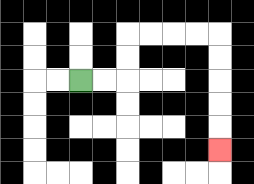{'start': '[3, 3]', 'end': '[9, 6]', 'path_directions': 'R,R,U,U,R,R,R,R,D,D,D,D,D', 'path_coordinates': '[[3, 3], [4, 3], [5, 3], [5, 2], [5, 1], [6, 1], [7, 1], [8, 1], [9, 1], [9, 2], [9, 3], [9, 4], [9, 5], [9, 6]]'}